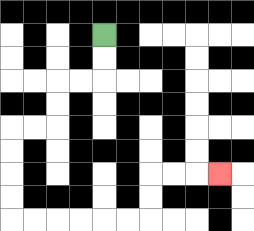{'start': '[4, 1]', 'end': '[9, 7]', 'path_directions': 'D,D,L,L,D,D,L,L,D,D,D,D,R,R,R,R,R,R,U,U,R,R,R', 'path_coordinates': '[[4, 1], [4, 2], [4, 3], [3, 3], [2, 3], [2, 4], [2, 5], [1, 5], [0, 5], [0, 6], [0, 7], [0, 8], [0, 9], [1, 9], [2, 9], [3, 9], [4, 9], [5, 9], [6, 9], [6, 8], [6, 7], [7, 7], [8, 7], [9, 7]]'}